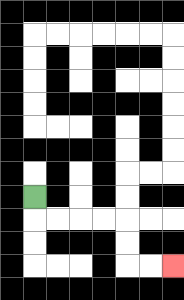{'start': '[1, 8]', 'end': '[7, 11]', 'path_directions': 'D,R,R,R,R,D,D,R,R', 'path_coordinates': '[[1, 8], [1, 9], [2, 9], [3, 9], [4, 9], [5, 9], [5, 10], [5, 11], [6, 11], [7, 11]]'}